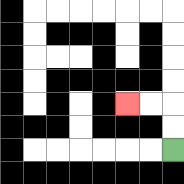{'start': '[7, 6]', 'end': '[5, 4]', 'path_directions': 'U,U,L,L', 'path_coordinates': '[[7, 6], [7, 5], [7, 4], [6, 4], [5, 4]]'}